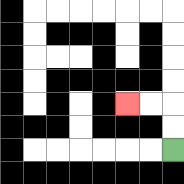{'start': '[7, 6]', 'end': '[5, 4]', 'path_directions': 'U,U,L,L', 'path_coordinates': '[[7, 6], [7, 5], [7, 4], [6, 4], [5, 4]]'}